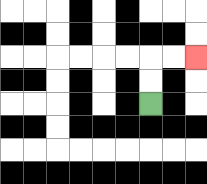{'start': '[6, 4]', 'end': '[8, 2]', 'path_directions': 'U,U,R,R', 'path_coordinates': '[[6, 4], [6, 3], [6, 2], [7, 2], [8, 2]]'}